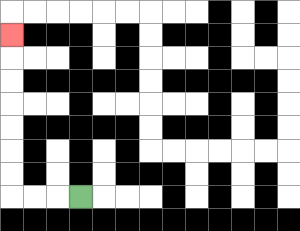{'start': '[3, 8]', 'end': '[0, 1]', 'path_directions': 'L,L,L,U,U,U,U,U,U,U', 'path_coordinates': '[[3, 8], [2, 8], [1, 8], [0, 8], [0, 7], [0, 6], [0, 5], [0, 4], [0, 3], [0, 2], [0, 1]]'}